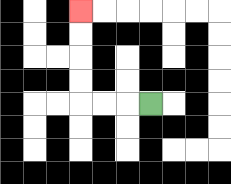{'start': '[6, 4]', 'end': '[3, 0]', 'path_directions': 'L,L,L,U,U,U,U', 'path_coordinates': '[[6, 4], [5, 4], [4, 4], [3, 4], [3, 3], [3, 2], [3, 1], [3, 0]]'}